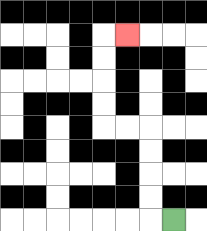{'start': '[7, 9]', 'end': '[5, 1]', 'path_directions': 'L,U,U,U,U,L,L,U,U,U,U,R', 'path_coordinates': '[[7, 9], [6, 9], [6, 8], [6, 7], [6, 6], [6, 5], [5, 5], [4, 5], [4, 4], [4, 3], [4, 2], [4, 1], [5, 1]]'}